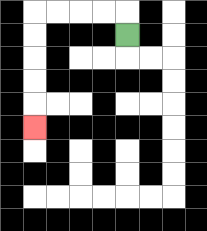{'start': '[5, 1]', 'end': '[1, 5]', 'path_directions': 'U,L,L,L,L,D,D,D,D,D', 'path_coordinates': '[[5, 1], [5, 0], [4, 0], [3, 0], [2, 0], [1, 0], [1, 1], [1, 2], [1, 3], [1, 4], [1, 5]]'}